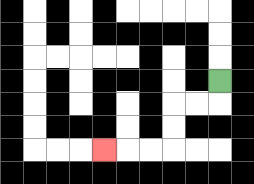{'start': '[9, 3]', 'end': '[4, 6]', 'path_directions': 'D,L,L,D,D,L,L,L', 'path_coordinates': '[[9, 3], [9, 4], [8, 4], [7, 4], [7, 5], [7, 6], [6, 6], [5, 6], [4, 6]]'}